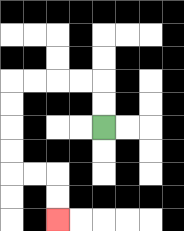{'start': '[4, 5]', 'end': '[2, 9]', 'path_directions': 'U,U,L,L,L,L,D,D,D,D,R,R,D,D', 'path_coordinates': '[[4, 5], [4, 4], [4, 3], [3, 3], [2, 3], [1, 3], [0, 3], [0, 4], [0, 5], [0, 6], [0, 7], [1, 7], [2, 7], [2, 8], [2, 9]]'}